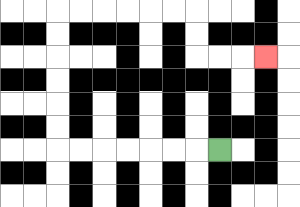{'start': '[9, 6]', 'end': '[11, 2]', 'path_directions': 'L,L,L,L,L,L,L,U,U,U,U,U,U,R,R,R,R,R,R,D,D,R,R,R', 'path_coordinates': '[[9, 6], [8, 6], [7, 6], [6, 6], [5, 6], [4, 6], [3, 6], [2, 6], [2, 5], [2, 4], [2, 3], [2, 2], [2, 1], [2, 0], [3, 0], [4, 0], [5, 0], [6, 0], [7, 0], [8, 0], [8, 1], [8, 2], [9, 2], [10, 2], [11, 2]]'}